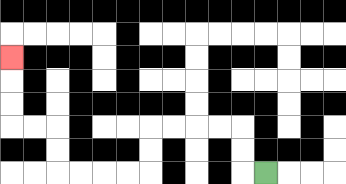{'start': '[11, 7]', 'end': '[0, 2]', 'path_directions': 'L,U,U,L,L,L,L,D,D,L,L,L,L,U,U,L,L,U,U,U', 'path_coordinates': '[[11, 7], [10, 7], [10, 6], [10, 5], [9, 5], [8, 5], [7, 5], [6, 5], [6, 6], [6, 7], [5, 7], [4, 7], [3, 7], [2, 7], [2, 6], [2, 5], [1, 5], [0, 5], [0, 4], [0, 3], [0, 2]]'}